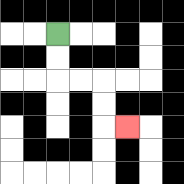{'start': '[2, 1]', 'end': '[5, 5]', 'path_directions': 'D,D,R,R,D,D,R', 'path_coordinates': '[[2, 1], [2, 2], [2, 3], [3, 3], [4, 3], [4, 4], [4, 5], [5, 5]]'}